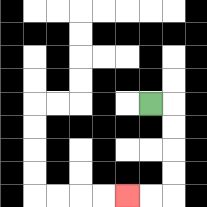{'start': '[6, 4]', 'end': '[5, 8]', 'path_directions': 'R,D,D,D,D,L,L', 'path_coordinates': '[[6, 4], [7, 4], [7, 5], [7, 6], [7, 7], [7, 8], [6, 8], [5, 8]]'}